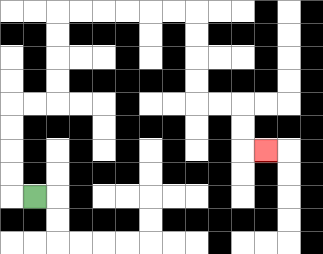{'start': '[1, 8]', 'end': '[11, 6]', 'path_directions': 'L,U,U,U,U,R,R,U,U,U,U,R,R,R,R,R,R,D,D,D,D,R,R,D,D,R', 'path_coordinates': '[[1, 8], [0, 8], [0, 7], [0, 6], [0, 5], [0, 4], [1, 4], [2, 4], [2, 3], [2, 2], [2, 1], [2, 0], [3, 0], [4, 0], [5, 0], [6, 0], [7, 0], [8, 0], [8, 1], [8, 2], [8, 3], [8, 4], [9, 4], [10, 4], [10, 5], [10, 6], [11, 6]]'}